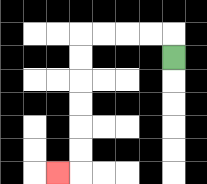{'start': '[7, 2]', 'end': '[2, 7]', 'path_directions': 'U,L,L,L,L,D,D,D,D,D,D,L', 'path_coordinates': '[[7, 2], [7, 1], [6, 1], [5, 1], [4, 1], [3, 1], [3, 2], [3, 3], [3, 4], [3, 5], [3, 6], [3, 7], [2, 7]]'}